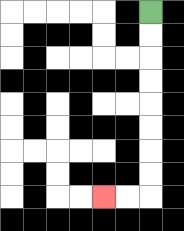{'start': '[6, 0]', 'end': '[4, 8]', 'path_directions': 'D,D,D,D,D,D,D,D,L,L', 'path_coordinates': '[[6, 0], [6, 1], [6, 2], [6, 3], [6, 4], [6, 5], [6, 6], [6, 7], [6, 8], [5, 8], [4, 8]]'}